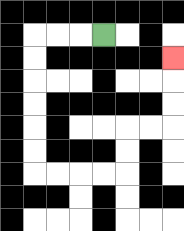{'start': '[4, 1]', 'end': '[7, 2]', 'path_directions': 'L,L,L,D,D,D,D,D,D,R,R,R,R,U,U,R,R,U,U,U', 'path_coordinates': '[[4, 1], [3, 1], [2, 1], [1, 1], [1, 2], [1, 3], [1, 4], [1, 5], [1, 6], [1, 7], [2, 7], [3, 7], [4, 7], [5, 7], [5, 6], [5, 5], [6, 5], [7, 5], [7, 4], [7, 3], [7, 2]]'}